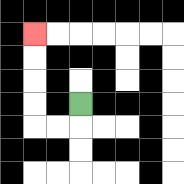{'start': '[3, 4]', 'end': '[1, 1]', 'path_directions': 'D,L,L,U,U,U,U', 'path_coordinates': '[[3, 4], [3, 5], [2, 5], [1, 5], [1, 4], [1, 3], [1, 2], [1, 1]]'}